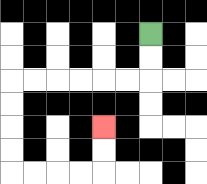{'start': '[6, 1]', 'end': '[4, 5]', 'path_directions': 'D,D,L,L,L,L,L,L,D,D,D,D,R,R,R,R,U,U', 'path_coordinates': '[[6, 1], [6, 2], [6, 3], [5, 3], [4, 3], [3, 3], [2, 3], [1, 3], [0, 3], [0, 4], [0, 5], [0, 6], [0, 7], [1, 7], [2, 7], [3, 7], [4, 7], [4, 6], [4, 5]]'}